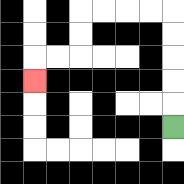{'start': '[7, 5]', 'end': '[1, 3]', 'path_directions': 'U,U,U,U,U,L,L,L,L,D,D,L,L,D', 'path_coordinates': '[[7, 5], [7, 4], [7, 3], [7, 2], [7, 1], [7, 0], [6, 0], [5, 0], [4, 0], [3, 0], [3, 1], [3, 2], [2, 2], [1, 2], [1, 3]]'}